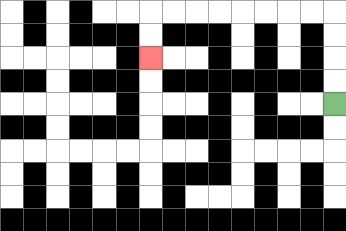{'start': '[14, 4]', 'end': '[6, 2]', 'path_directions': 'U,U,U,U,L,L,L,L,L,L,L,L,D,D', 'path_coordinates': '[[14, 4], [14, 3], [14, 2], [14, 1], [14, 0], [13, 0], [12, 0], [11, 0], [10, 0], [9, 0], [8, 0], [7, 0], [6, 0], [6, 1], [6, 2]]'}